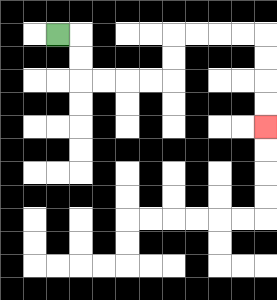{'start': '[2, 1]', 'end': '[11, 5]', 'path_directions': 'R,D,D,R,R,R,R,U,U,R,R,R,R,D,D,D,D', 'path_coordinates': '[[2, 1], [3, 1], [3, 2], [3, 3], [4, 3], [5, 3], [6, 3], [7, 3], [7, 2], [7, 1], [8, 1], [9, 1], [10, 1], [11, 1], [11, 2], [11, 3], [11, 4], [11, 5]]'}